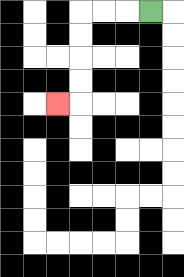{'start': '[6, 0]', 'end': '[2, 4]', 'path_directions': 'L,L,L,D,D,D,D,L', 'path_coordinates': '[[6, 0], [5, 0], [4, 0], [3, 0], [3, 1], [3, 2], [3, 3], [3, 4], [2, 4]]'}